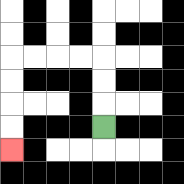{'start': '[4, 5]', 'end': '[0, 6]', 'path_directions': 'U,U,U,L,L,L,L,D,D,D,D', 'path_coordinates': '[[4, 5], [4, 4], [4, 3], [4, 2], [3, 2], [2, 2], [1, 2], [0, 2], [0, 3], [0, 4], [0, 5], [0, 6]]'}